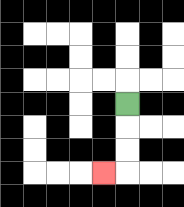{'start': '[5, 4]', 'end': '[4, 7]', 'path_directions': 'D,D,D,L', 'path_coordinates': '[[5, 4], [5, 5], [5, 6], [5, 7], [4, 7]]'}